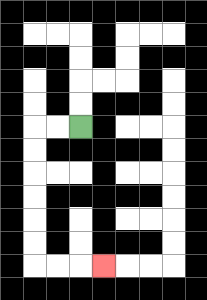{'start': '[3, 5]', 'end': '[4, 11]', 'path_directions': 'L,L,D,D,D,D,D,D,R,R,R', 'path_coordinates': '[[3, 5], [2, 5], [1, 5], [1, 6], [1, 7], [1, 8], [1, 9], [1, 10], [1, 11], [2, 11], [3, 11], [4, 11]]'}